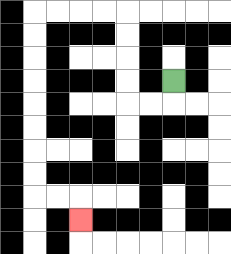{'start': '[7, 3]', 'end': '[3, 9]', 'path_directions': 'D,L,L,U,U,U,U,L,L,L,L,D,D,D,D,D,D,D,D,R,R,D', 'path_coordinates': '[[7, 3], [7, 4], [6, 4], [5, 4], [5, 3], [5, 2], [5, 1], [5, 0], [4, 0], [3, 0], [2, 0], [1, 0], [1, 1], [1, 2], [1, 3], [1, 4], [1, 5], [1, 6], [1, 7], [1, 8], [2, 8], [3, 8], [3, 9]]'}